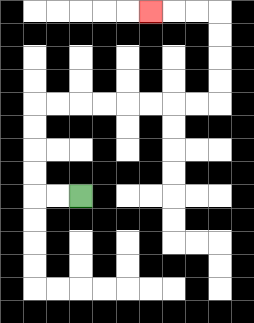{'start': '[3, 8]', 'end': '[6, 0]', 'path_directions': 'L,L,U,U,U,U,R,R,R,R,R,R,R,R,U,U,U,U,L,L,L', 'path_coordinates': '[[3, 8], [2, 8], [1, 8], [1, 7], [1, 6], [1, 5], [1, 4], [2, 4], [3, 4], [4, 4], [5, 4], [6, 4], [7, 4], [8, 4], [9, 4], [9, 3], [9, 2], [9, 1], [9, 0], [8, 0], [7, 0], [6, 0]]'}